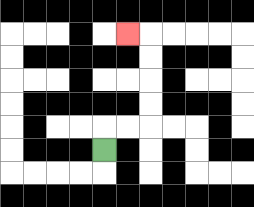{'start': '[4, 6]', 'end': '[5, 1]', 'path_directions': 'U,R,R,U,U,U,U,L', 'path_coordinates': '[[4, 6], [4, 5], [5, 5], [6, 5], [6, 4], [6, 3], [6, 2], [6, 1], [5, 1]]'}